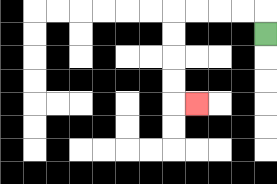{'start': '[11, 1]', 'end': '[8, 4]', 'path_directions': 'U,L,L,L,L,D,D,D,D,R', 'path_coordinates': '[[11, 1], [11, 0], [10, 0], [9, 0], [8, 0], [7, 0], [7, 1], [7, 2], [7, 3], [7, 4], [8, 4]]'}